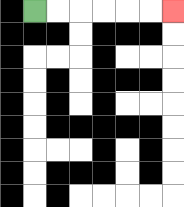{'start': '[1, 0]', 'end': '[7, 0]', 'path_directions': 'R,R,R,R,R,R', 'path_coordinates': '[[1, 0], [2, 0], [3, 0], [4, 0], [5, 0], [6, 0], [7, 0]]'}